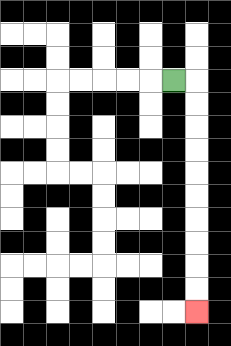{'start': '[7, 3]', 'end': '[8, 13]', 'path_directions': 'R,D,D,D,D,D,D,D,D,D,D', 'path_coordinates': '[[7, 3], [8, 3], [8, 4], [8, 5], [8, 6], [8, 7], [8, 8], [8, 9], [8, 10], [8, 11], [8, 12], [8, 13]]'}